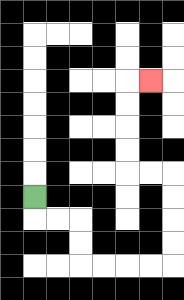{'start': '[1, 8]', 'end': '[6, 3]', 'path_directions': 'D,R,R,D,D,R,R,R,R,U,U,U,U,L,L,U,U,U,U,R', 'path_coordinates': '[[1, 8], [1, 9], [2, 9], [3, 9], [3, 10], [3, 11], [4, 11], [5, 11], [6, 11], [7, 11], [7, 10], [7, 9], [7, 8], [7, 7], [6, 7], [5, 7], [5, 6], [5, 5], [5, 4], [5, 3], [6, 3]]'}